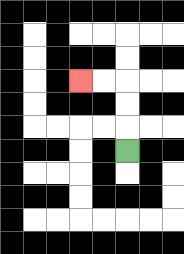{'start': '[5, 6]', 'end': '[3, 3]', 'path_directions': 'U,U,U,L,L', 'path_coordinates': '[[5, 6], [5, 5], [5, 4], [5, 3], [4, 3], [3, 3]]'}